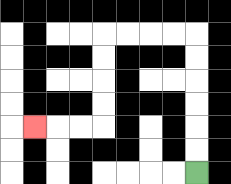{'start': '[8, 7]', 'end': '[1, 5]', 'path_directions': 'U,U,U,U,U,U,L,L,L,L,D,D,D,D,L,L,L', 'path_coordinates': '[[8, 7], [8, 6], [8, 5], [8, 4], [8, 3], [8, 2], [8, 1], [7, 1], [6, 1], [5, 1], [4, 1], [4, 2], [4, 3], [4, 4], [4, 5], [3, 5], [2, 5], [1, 5]]'}